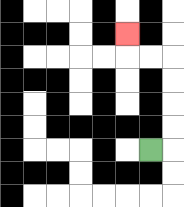{'start': '[6, 6]', 'end': '[5, 1]', 'path_directions': 'R,U,U,U,U,L,L,U', 'path_coordinates': '[[6, 6], [7, 6], [7, 5], [7, 4], [7, 3], [7, 2], [6, 2], [5, 2], [5, 1]]'}